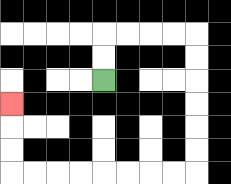{'start': '[4, 3]', 'end': '[0, 4]', 'path_directions': 'U,U,R,R,R,R,D,D,D,D,D,D,L,L,L,L,L,L,L,L,U,U,U', 'path_coordinates': '[[4, 3], [4, 2], [4, 1], [5, 1], [6, 1], [7, 1], [8, 1], [8, 2], [8, 3], [8, 4], [8, 5], [8, 6], [8, 7], [7, 7], [6, 7], [5, 7], [4, 7], [3, 7], [2, 7], [1, 7], [0, 7], [0, 6], [0, 5], [0, 4]]'}